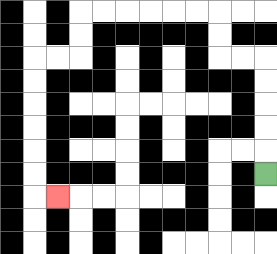{'start': '[11, 7]', 'end': '[2, 8]', 'path_directions': 'U,U,U,U,U,L,L,U,U,L,L,L,L,L,L,D,D,L,L,D,D,D,D,D,D,R', 'path_coordinates': '[[11, 7], [11, 6], [11, 5], [11, 4], [11, 3], [11, 2], [10, 2], [9, 2], [9, 1], [9, 0], [8, 0], [7, 0], [6, 0], [5, 0], [4, 0], [3, 0], [3, 1], [3, 2], [2, 2], [1, 2], [1, 3], [1, 4], [1, 5], [1, 6], [1, 7], [1, 8], [2, 8]]'}